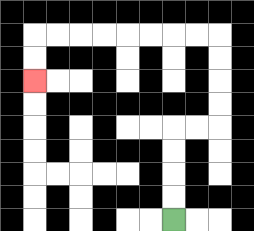{'start': '[7, 9]', 'end': '[1, 3]', 'path_directions': 'U,U,U,U,R,R,U,U,U,U,L,L,L,L,L,L,L,L,D,D', 'path_coordinates': '[[7, 9], [7, 8], [7, 7], [7, 6], [7, 5], [8, 5], [9, 5], [9, 4], [9, 3], [9, 2], [9, 1], [8, 1], [7, 1], [6, 1], [5, 1], [4, 1], [3, 1], [2, 1], [1, 1], [1, 2], [1, 3]]'}